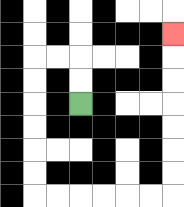{'start': '[3, 4]', 'end': '[7, 1]', 'path_directions': 'U,U,L,L,D,D,D,D,D,D,R,R,R,R,R,R,U,U,U,U,U,U,U', 'path_coordinates': '[[3, 4], [3, 3], [3, 2], [2, 2], [1, 2], [1, 3], [1, 4], [1, 5], [1, 6], [1, 7], [1, 8], [2, 8], [3, 8], [4, 8], [5, 8], [6, 8], [7, 8], [7, 7], [7, 6], [7, 5], [7, 4], [7, 3], [7, 2], [7, 1]]'}